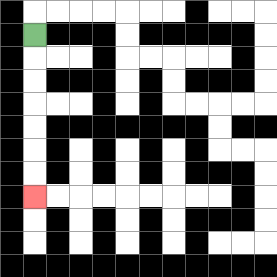{'start': '[1, 1]', 'end': '[1, 8]', 'path_directions': 'D,D,D,D,D,D,D', 'path_coordinates': '[[1, 1], [1, 2], [1, 3], [1, 4], [1, 5], [1, 6], [1, 7], [1, 8]]'}